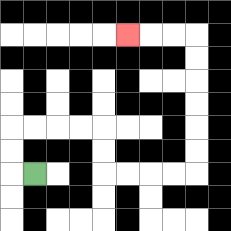{'start': '[1, 7]', 'end': '[5, 1]', 'path_directions': 'L,U,U,R,R,R,R,D,D,R,R,R,R,U,U,U,U,U,U,L,L,L', 'path_coordinates': '[[1, 7], [0, 7], [0, 6], [0, 5], [1, 5], [2, 5], [3, 5], [4, 5], [4, 6], [4, 7], [5, 7], [6, 7], [7, 7], [8, 7], [8, 6], [8, 5], [8, 4], [8, 3], [8, 2], [8, 1], [7, 1], [6, 1], [5, 1]]'}